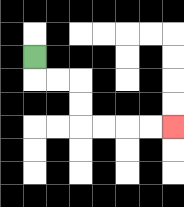{'start': '[1, 2]', 'end': '[7, 5]', 'path_directions': 'D,R,R,D,D,R,R,R,R', 'path_coordinates': '[[1, 2], [1, 3], [2, 3], [3, 3], [3, 4], [3, 5], [4, 5], [5, 5], [6, 5], [7, 5]]'}